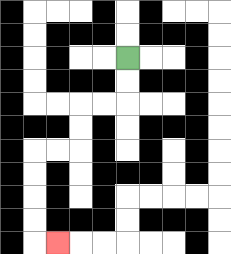{'start': '[5, 2]', 'end': '[2, 10]', 'path_directions': 'D,D,L,L,D,D,L,L,D,D,D,D,R', 'path_coordinates': '[[5, 2], [5, 3], [5, 4], [4, 4], [3, 4], [3, 5], [3, 6], [2, 6], [1, 6], [1, 7], [1, 8], [1, 9], [1, 10], [2, 10]]'}